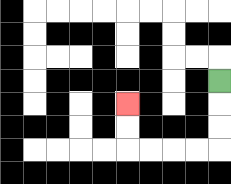{'start': '[9, 3]', 'end': '[5, 4]', 'path_directions': 'D,D,D,L,L,L,L,U,U', 'path_coordinates': '[[9, 3], [9, 4], [9, 5], [9, 6], [8, 6], [7, 6], [6, 6], [5, 6], [5, 5], [5, 4]]'}